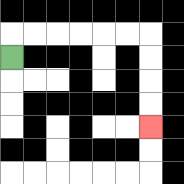{'start': '[0, 2]', 'end': '[6, 5]', 'path_directions': 'U,R,R,R,R,R,R,D,D,D,D', 'path_coordinates': '[[0, 2], [0, 1], [1, 1], [2, 1], [3, 1], [4, 1], [5, 1], [6, 1], [6, 2], [6, 3], [6, 4], [6, 5]]'}